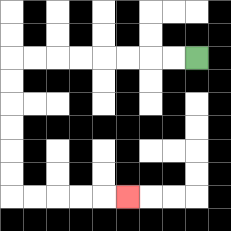{'start': '[8, 2]', 'end': '[5, 8]', 'path_directions': 'L,L,L,L,L,L,L,L,D,D,D,D,D,D,R,R,R,R,R', 'path_coordinates': '[[8, 2], [7, 2], [6, 2], [5, 2], [4, 2], [3, 2], [2, 2], [1, 2], [0, 2], [0, 3], [0, 4], [0, 5], [0, 6], [0, 7], [0, 8], [1, 8], [2, 8], [3, 8], [4, 8], [5, 8]]'}